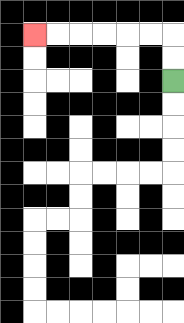{'start': '[7, 3]', 'end': '[1, 1]', 'path_directions': 'U,U,L,L,L,L,L,L', 'path_coordinates': '[[7, 3], [7, 2], [7, 1], [6, 1], [5, 1], [4, 1], [3, 1], [2, 1], [1, 1]]'}